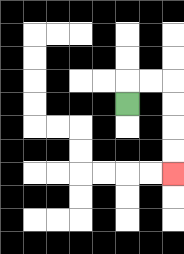{'start': '[5, 4]', 'end': '[7, 7]', 'path_directions': 'U,R,R,D,D,D,D', 'path_coordinates': '[[5, 4], [5, 3], [6, 3], [7, 3], [7, 4], [7, 5], [7, 6], [7, 7]]'}